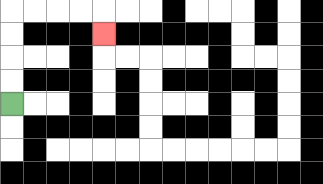{'start': '[0, 4]', 'end': '[4, 1]', 'path_directions': 'U,U,U,U,R,R,R,R,D', 'path_coordinates': '[[0, 4], [0, 3], [0, 2], [0, 1], [0, 0], [1, 0], [2, 0], [3, 0], [4, 0], [4, 1]]'}